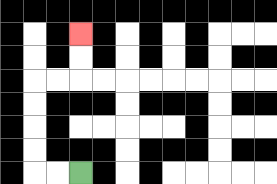{'start': '[3, 7]', 'end': '[3, 1]', 'path_directions': 'L,L,U,U,U,U,R,R,U,U', 'path_coordinates': '[[3, 7], [2, 7], [1, 7], [1, 6], [1, 5], [1, 4], [1, 3], [2, 3], [3, 3], [3, 2], [3, 1]]'}